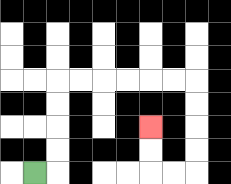{'start': '[1, 7]', 'end': '[6, 5]', 'path_directions': 'R,U,U,U,U,R,R,R,R,R,R,D,D,D,D,L,L,U,U', 'path_coordinates': '[[1, 7], [2, 7], [2, 6], [2, 5], [2, 4], [2, 3], [3, 3], [4, 3], [5, 3], [6, 3], [7, 3], [8, 3], [8, 4], [8, 5], [8, 6], [8, 7], [7, 7], [6, 7], [6, 6], [6, 5]]'}